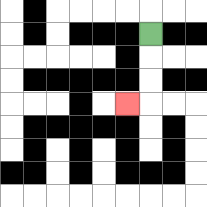{'start': '[6, 1]', 'end': '[5, 4]', 'path_directions': 'D,D,D,L', 'path_coordinates': '[[6, 1], [6, 2], [6, 3], [6, 4], [5, 4]]'}